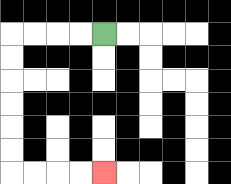{'start': '[4, 1]', 'end': '[4, 7]', 'path_directions': 'L,L,L,L,D,D,D,D,D,D,R,R,R,R', 'path_coordinates': '[[4, 1], [3, 1], [2, 1], [1, 1], [0, 1], [0, 2], [0, 3], [0, 4], [0, 5], [0, 6], [0, 7], [1, 7], [2, 7], [3, 7], [4, 7]]'}